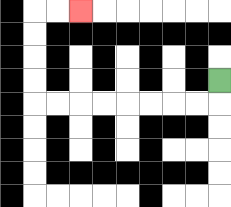{'start': '[9, 3]', 'end': '[3, 0]', 'path_directions': 'D,L,L,L,L,L,L,L,L,U,U,U,U,R,R', 'path_coordinates': '[[9, 3], [9, 4], [8, 4], [7, 4], [6, 4], [5, 4], [4, 4], [3, 4], [2, 4], [1, 4], [1, 3], [1, 2], [1, 1], [1, 0], [2, 0], [3, 0]]'}